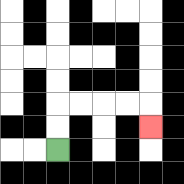{'start': '[2, 6]', 'end': '[6, 5]', 'path_directions': 'U,U,R,R,R,R,D', 'path_coordinates': '[[2, 6], [2, 5], [2, 4], [3, 4], [4, 4], [5, 4], [6, 4], [6, 5]]'}